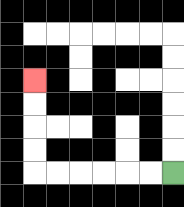{'start': '[7, 7]', 'end': '[1, 3]', 'path_directions': 'L,L,L,L,L,L,U,U,U,U', 'path_coordinates': '[[7, 7], [6, 7], [5, 7], [4, 7], [3, 7], [2, 7], [1, 7], [1, 6], [1, 5], [1, 4], [1, 3]]'}